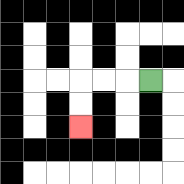{'start': '[6, 3]', 'end': '[3, 5]', 'path_directions': 'L,L,L,D,D', 'path_coordinates': '[[6, 3], [5, 3], [4, 3], [3, 3], [3, 4], [3, 5]]'}